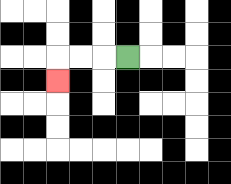{'start': '[5, 2]', 'end': '[2, 3]', 'path_directions': 'L,L,L,D', 'path_coordinates': '[[5, 2], [4, 2], [3, 2], [2, 2], [2, 3]]'}